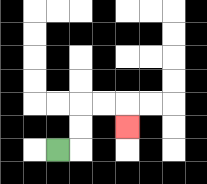{'start': '[2, 6]', 'end': '[5, 5]', 'path_directions': 'R,U,U,R,R,D', 'path_coordinates': '[[2, 6], [3, 6], [3, 5], [3, 4], [4, 4], [5, 4], [5, 5]]'}